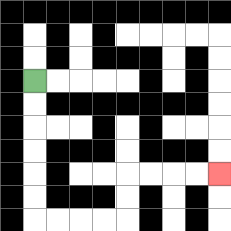{'start': '[1, 3]', 'end': '[9, 7]', 'path_directions': 'D,D,D,D,D,D,R,R,R,R,U,U,R,R,R,R', 'path_coordinates': '[[1, 3], [1, 4], [1, 5], [1, 6], [1, 7], [1, 8], [1, 9], [2, 9], [3, 9], [4, 9], [5, 9], [5, 8], [5, 7], [6, 7], [7, 7], [8, 7], [9, 7]]'}